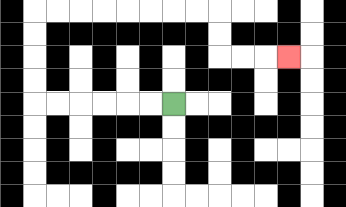{'start': '[7, 4]', 'end': '[12, 2]', 'path_directions': 'L,L,L,L,L,L,U,U,U,U,R,R,R,R,R,R,R,R,D,D,R,R,R', 'path_coordinates': '[[7, 4], [6, 4], [5, 4], [4, 4], [3, 4], [2, 4], [1, 4], [1, 3], [1, 2], [1, 1], [1, 0], [2, 0], [3, 0], [4, 0], [5, 0], [6, 0], [7, 0], [8, 0], [9, 0], [9, 1], [9, 2], [10, 2], [11, 2], [12, 2]]'}